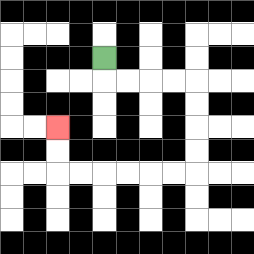{'start': '[4, 2]', 'end': '[2, 5]', 'path_directions': 'D,R,R,R,R,D,D,D,D,L,L,L,L,L,L,U,U', 'path_coordinates': '[[4, 2], [4, 3], [5, 3], [6, 3], [7, 3], [8, 3], [8, 4], [8, 5], [8, 6], [8, 7], [7, 7], [6, 7], [5, 7], [4, 7], [3, 7], [2, 7], [2, 6], [2, 5]]'}